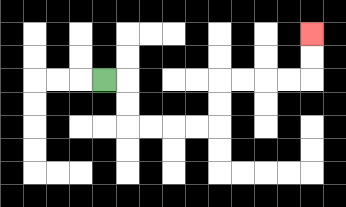{'start': '[4, 3]', 'end': '[13, 1]', 'path_directions': 'R,D,D,R,R,R,R,U,U,R,R,R,R,U,U', 'path_coordinates': '[[4, 3], [5, 3], [5, 4], [5, 5], [6, 5], [7, 5], [8, 5], [9, 5], [9, 4], [9, 3], [10, 3], [11, 3], [12, 3], [13, 3], [13, 2], [13, 1]]'}